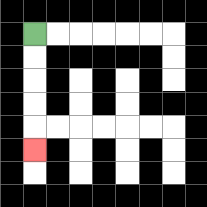{'start': '[1, 1]', 'end': '[1, 6]', 'path_directions': 'D,D,D,D,D', 'path_coordinates': '[[1, 1], [1, 2], [1, 3], [1, 4], [1, 5], [1, 6]]'}